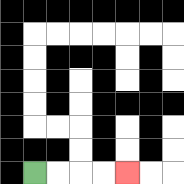{'start': '[1, 7]', 'end': '[5, 7]', 'path_directions': 'R,R,R,R', 'path_coordinates': '[[1, 7], [2, 7], [3, 7], [4, 7], [5, 7]]'}